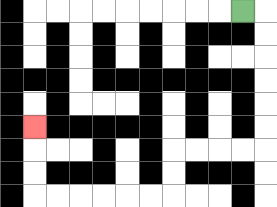{'start': '[10, 0]', 'end': '[1, 5]', 'path_directions': 'R,D,D,D,D,D,D,L,L,L,L,D,D,L,L,L,L,L,L,U,U,U', 'path_coordinates': '[[10, 0], [11, 0], [11, 1], [11, 2], [11, 3], [11, 4], [11, 5], [11, 6], [10, 6], [9, 6], [8, 6], [7, 6], [7, 7], [7, 8], [6, 8], [5, 8], [4, 8], [3, 8], [2, 8], [1, 8], [1, 7], [1, 6], [1, 5]]'}